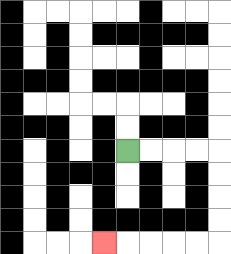{'start': '[5, 6]', 'end': '[4, 10]', 'path_directions': 'R,R,R,R,D,D,D,D,L,L,L,L,L', 'path_coordinates': '[[5, 6], [6, 6], [7, 6], [8, 6], [9, 6], [9, 7], [9, 8], [9, 9], [9, 10], [8, 10], [7, 10], [6, 10], [5, 10], [4, 10]]'}